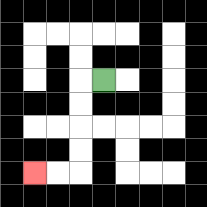{'start': '[4, 3]', 'end': '[1, 7]', 'path_directions': 'L,D,D,D,D,L,L', 'path_coordinates': '[[4, 3], [3, 3], [3, 4], [3, 5], [3, 6], [3, 7], [2, 7], [1, 7]]'}